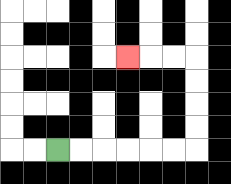{'start': '[2, 6]', 'end': '[5, 2]', 'path_directions': 'R,R,R,R,R,R,U,U,U,U,L,L,L', 'path_coordinates': '[[2, 6], [3, 6], [4, 6], [5, 6], [6, 6], [7, 6], [8, 6], [8, 5], [8, 4], [8, 3], [8, 2], [7, 2], [6, 2], [5, 2]]'}